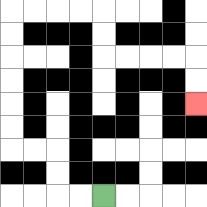{'start': '[4, 8]', 'end': '[8, 4]', 'path_directions': 'L,L,U,U,L,L,U,U,U,U,U,U,R,R,R,R,D,D,R,R,R,R,D,D', 'path_coordinates': '[[4, 8], [3, 8], [2, 8], [2, 7], [2, 6], [1, 6], [0, 6], [0, 5], [0, 4], [0, 3], [0, 2], [0, 1], [0, 0], [1, 0], [2, 0], [3, 0], [4, 0], [4, 1], [4, 2], [5, 2], [6, 2], [7, 2], [8, 2], [8, 3], [8, 4]]'}